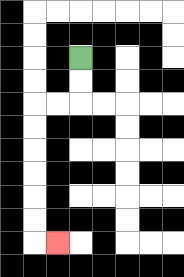{'start': '[3, 2]', 'end': '[2, 10]', 'path_directions': 'D,D,L,L,D,D,D,D,D,D,R', 'path_coordinates': '[[3, 2], [3, 3], [3, 4], [2, 4], [1, 4], [1, 5], [1, 6], [1, 7], [1, 8], [1, 9], [1, 10], [2, 10]]'}